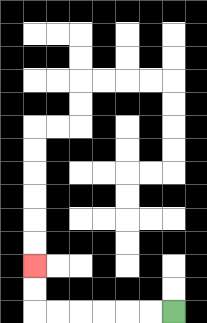{'start': '[7, 13]', 'end': '[1, 11]', 'path_directions': 'L,L,L,L,L,L,U,U', 'path_coordinates': '[[7, 13], [6, 13], [5, 13], [4, 13], [3, 13], [2, 13], [1, 13], [1, 12], [1, 11]]'}